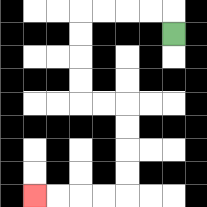{'start': '[7, 1]', 'end': '[1, 8]', 'path_directions': 'U,L,L,L,L,D,D,D,D,R,R,D,D,D,D,L,L,L,L', 'path_coordinates': '[[7, 1], [7, 0], [6, 0], [5, 0], [4, 0], [3, 0], [3, 1], [3, 2], [3, 3], [3, 4], [4, 4], [5, 4], [5, 5], [5, 6], [5, 7], [5, 8], [4, 8], [3, 8], [2, 8], [1, 8]]'}